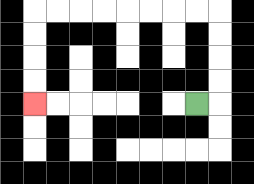{'start': '[8, 4]', 'end': '[1, 4]', 'path_directions': 'R,U,U,U,U,L,L,L,L,L,L,L,L,D,D,D,D', 'path_coordinates': '[[8, 4], [9, 4], [9, 3], [9, 2], [9, 1], [9, 0], [8, 0], [7, 0], [6, 0], [5, 0], [4, 0], [3, 0], [2, 0], [1, 0], [1, 1], [1, 2], [1, 3], [1, 4]]'}